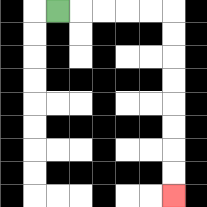{'start': '[2, 0]', 'end': '[7, 8]', 'path_directions': 'R,R,R,R,R,D,D,D,D,D,D,D,D', 'path_coordinates': '[[2, 0], [3, 0], [4, 0], [5, 0], [6, 0], [7, 0], [7, 1], [7, 2], [7, 3], [7, 4], [7, 5], [7, 6], [7, 7], [7, 8]]'}